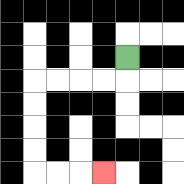{'start': '[5, 2]', 'end': '[4, 7]', 'path_directions': 'D,L,L,L,L,D,D,D,D,R,R,R', 'path_coordinates': '[[5, 2], [5, 3], [4, 3], [3, 3], [2, 3], [1, 3], [1, 4], [1, 5], [1, 6], [1, 7], [2, 7], [3, 7], [4, 7]]'}